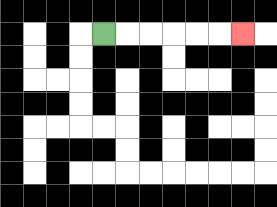{'start': '[4, 1]', 'end': '[10, 1]', 'path_directions': 'R,R,R,R,R,R', 'path_coordinates': '[[4, 1], [5, 1], [6, 1], [7, 1], [8, 1], [9, 1], [10, 1]]'}